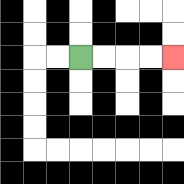{'start': '[3, 2]', 'end': '[7, 2]', 'path_directions': 'R,R,R,R', 'path_coordinates': '[[3, 2], [4, 2], [5, 2], [6, 2], [7, 2]]'}